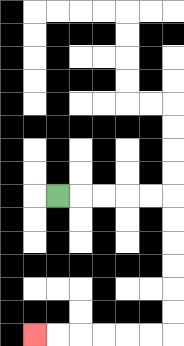{'start': '[2, 8]', 'end': '[1, 14]', 'path_directions': 'R,R,R,R,R,D,D,D,D,D,D,L,L,L,L,L,L', 'path_coordinates': '[[2, 8], [3, 8], [4, 8], [5, 8], [6, 8], [7, 8], [7, 9], [7, 10], [7, 11], [7, 12], [7, 13], [7, 14], [6, 14], [5, 14], [4, 14], [3, 14], [2, 14], [1, 14]]'}